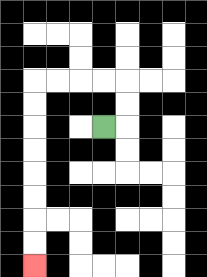{'start': '[4, 5]', 'end': '[1, 11]', 'path_directions': 'R,U,U,L,L,L,L,D,D,D,D,D,D,D,D', 'path_coordinates': '[[4, 5], [5, 5], [5, 4], [5, 3], [4, 3], [3, 3], [2, 3], [1, 3], [1, 4], [1, 5], [1, 6], [1, 7], [1, 8], [1, 9], [1, 10], [1, 11]]'}